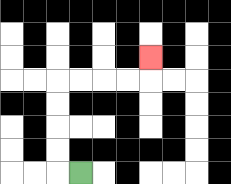{'start': '[3, 7]', 'end': '[6, 2]', 'path_directions': 'L,U,U,U,U,R,R,R,R,U', 'path_coordinates': '[[3, 7], [2, 7], [2, 6], [2, 5], [2, 4], [2, 3], [3, 3], [4, 3], [5, 3], [6, 3], [6, 2]]'}